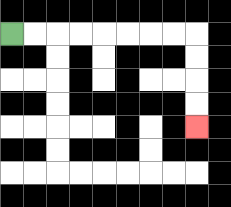{'start': '[0, 1]', 'end': '[8, 5]', 'path_directions': 'R,R,R,R,R,R,R,R,D,D,D,D', 'path_coordinates': '[[0, 1], [1, 1], [2, 1], [3, 1], [4, 1], [5, 1], [6, 1], [7, 1], [8, 1], [8, 2], [8, 3], [8, 4], [8, 5]]'}